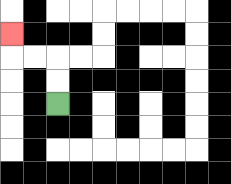{'start': '[2, 4]', 'end': '[0, 1]', 'path_directions': 'U,U,L,L,U', 'path_coordinates': '[[2, 4], [2, 3], [2, 2], [1, 2], [0, 2], [0, 1]]'}